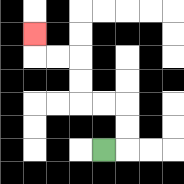{'start': '[4, 6]', 'end': '[1, 1]', 'path_directions': 'R,U,U,L,L,U,U,L,L,U', 'path_coordinates': '[[4, 6], [5, 6], [5, 5], [5, 4], [4, 4], [3, 4], [3, 3], [3, 2], [2, 2], [1, 2], [1, 1]]'}